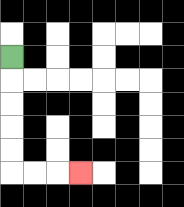{'start': '[0, 2]', 'end': '[3, 7]', 'path_directions': 'D,D,D,D,D,R,R,R', 'path_coordinates': '[[0, 2], [0, 3], [0, 4], [0, 5], [0, 6], [0, 7], [1, 7], [2, 7], [3, 7]]'}